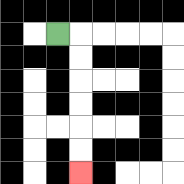{'start': '[2, 1]', 'end': '[3, 7]', 'path_directions': 'R,D,D,D,D,D,D', 'path_coordinates': '[[2, 1], [3, 1], [3, 2], [3, 3], [3, 4], [3, 5], [3, 6], [3, 7]]'}